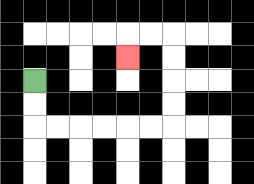{'start': '[1, 3]', 'end': '[5, 2]', 'path_directions': 'D,D,R,R,R,R,R,R,U,U,U,U,L,L,D', 'path_coordinates': '[[1, 3], [1, 4], [1, 5], [2, 5], [3, 5], [4, 5], [5, 5], [6, 5], [7, 5], [7, 4], [7, 3], [7, 2], [7, 1], [6, 1], [5, 1], [5, 2]]'}